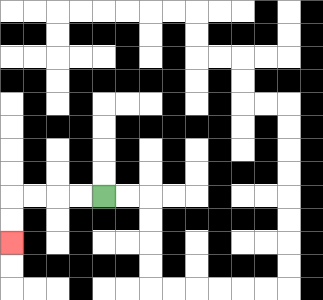{'start': '[4, 8]', 'end': '[0, 10]', 'path_directions': 'L,L,L,L,D,D', 'path_coordinates': '[[4, 8], [3, 8], [2, 8], [1, 8], [0, 8], [0, 9], [0, 10]]'}